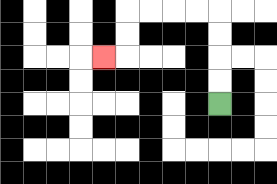{'start': '[9, 4]', 'end': '[4, 2]', 'path_directions': 'U,U,U,U,L,L,L,L,D,D,L', 'path_coordinates': '[[9, 4], [9, 3], [9, 2], [9, 1], [9, 0], [8, 0], [7, 0], [6, 0], [5, 0], [5, 1], [5, 2], [4, 2]]'}